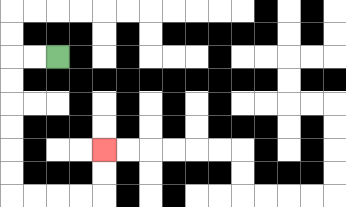{'start': '[2, 2]', 'end': '[4, 6]', 'path_directions': 'L,L,D,D,D,D,D,D,R,R,R,R,U,U', 'path_coordinates': '[[2, 2], [1, 2], [0, 2], [0, 3], [0, 4], [0, 5], [0, 6], [0, 7], [0, 8], [1, 8], [2, 8], [3, 8], [4, 8], [4, 7], [4, 6]]'}